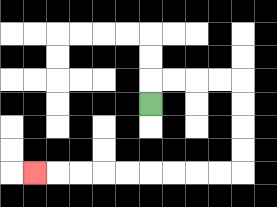{'start': '[6, 4]', 'end': '[1, 7]', 'path_directions': 'U,R,R,R,R,D,D,D,D,L,L,L,L,L,L,L,L,L', 'path_coordinates': '[[6, 4], [6, 3], [7, 3], [8, 3], [9, 3], [10, 3], [10, 4], [10, 5], [10, 6], [10, 7], [9, 7], [8, 7], [7, 7], [6, 7], [5, 7], [4, 7], [3, 7], [2, 7], [1, 7]]'}